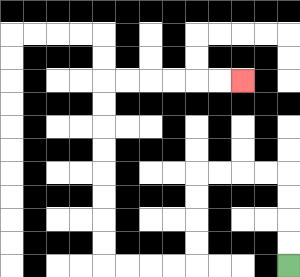{'start': '[12, 11]', 'end': '[10, 3]', 'path_directions': 'U,U,U,U,L,L,L,L,D,D,D,D,L,L,L,L,U,U,U,U,U,U,U,U,R,R,R,R,R,R', 'path_coordinates': '[[12, 11], [12, 10], [12, 9], [12, 8], [12, 7], [11, 7], [10, 7], [9, 7], [8, 7], [8, 8], [8, 9], [8, 10], [8, 11], [7, 11], [6, 11], [5, 11], [4, 11], [4, 10], [4, 9], [4, 8], [4, 7], [4, 6], [4, 5], [4, 4], [4, 3], [5, 3], [6, 3], [7, 3], [8, 3], [9, 3], [10, 3]]'}